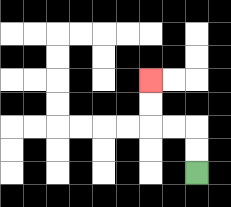{'start': '[8, 7]', 'end': '[6, 3]', 'path_directions': 'U,U,L,L,U,U', 'path_coordinates': '[[8, 7], [8, 6], [8, 5], [7, 5], [6, 5], [6, 4], [6, 3]]'}